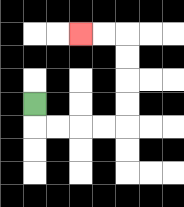{'start': '[1, 4]', 'end': '[3, 1]', 'path_directions': 'D,R,R,R,R,U,U,U,U,L,L', 'path_coordinates': '[[1, 4], [1, 5], [2, 5], [3, 5], [4, 5], [5, 5], [5, 4], [5, 3], [5, 2], [5, 1], [4, 1], [3, 1]]'}